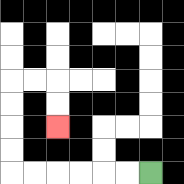{'start': '[6, 7]', 'end': '[2, 5]', 'path_directions': 'L,L,L,L,L,L,U,U,U,U,R,R,D,D', 'path_coordinates': '[[6, 7], [5, 7], [4, 7], [3, 7], [2, 7], [1, 7], [0, 7], [0, 6], [0, 5], [0, 4], [0, 3], [1, 3], [2, 3], [2, 4], [2, 5]]'}